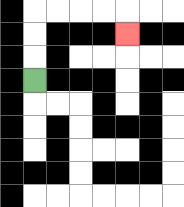{'start': '[1, 3]', 'end': '[5, 1]', 'path_directions': 'U,U,U,R,R,R,R,D', 'path_coordinates': '[[1, 3], [1, 2], [1, 1], [1, 0], [2, 0], [3, 0], [4, 0], [5, 0], [5, 1]]'}